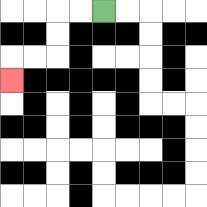{'start': '[4, 0]', 'end': '[0, 3]', 'path_directions': 'L,L,D,D,L,L,D', 'path_coordinates': '[[4, 0], [3, 0], [2, 0], [2, 1], [2, 2], [1, 2], [0, 2], [0, 3]]'}